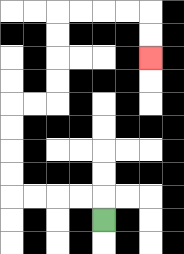{'start': '[4, 9]', 'end': '[6, 2]', 'path_directions': 'U,L,L,L,L,U,U,U,U,R,R,U,U,U,U,R,R,R,R,D,D', 'path_coordinates': '[[4, 9], [4, 8], [3, 8], [2, 8], [1, 8], [0, 8], [0, 7], [0, 6], [0, 5], [0, 4], [1, 4], [2, 4], [2, 3], [2, 2], [2, 1], [2, 0], [3, 0], [4, 0], [5, 0], [6, 0], [6, 1], [6, 2]]'}